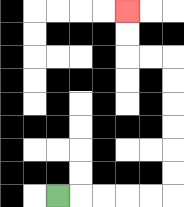{'start': '[2, 8]', 'end': '[5, 0]', 'path_directions': 'R,R,R,R,R,U,U,U,U,U,U,L,L,U,U', 'path_coordinates': '[[2, 8], [3, 8], [4, 8], [5, 8], [6, 8], [7, 8], [7, 7], [7, 6], [7, 5], [7, 4], [7, 3], [7, 2], [6, 2], [5, 2], [5, 1], [5, 0]]'}